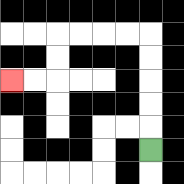{'start': '[6, 6]', 'end': '[0, 3]', 'path_directions': 'U,U,U,U,U,L,L,L,L,D,D,L,L', 'path_coordinates': '[[6, 6], [6, 5], [6, 4], [6, 3], [6, 2], [6, 1], [5, 1], [4, 1], [3, 1], [2, 1], [2, 2], [2, 3], [1, 3], [0, 3]]'}